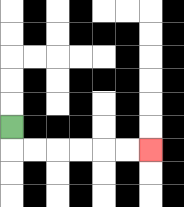{'start': '[0, 5]', 'end': '[6, 6]', 'path_directions': 'D,R,R,R,R,R,R', 'path_coordinates': '[[0, 5], [0, 6], [1, 6], [2, 6], [3, 6], [4, 6], [5, 6], [6, 6]]'}